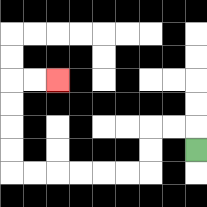{'start': '[8, 6]', 'end': '[2, 3]', 'path_directions': 'U,L,L,D,D,L,L,L,L,L,L,U,U,U,U,R,R', 'path_coordinates': '[[8, 6], [8, 5], [7, 5], [6, 5], [6, 6], [6, 7], [5, 7], [4, 7], [3, 7], [2, 7], [1, 7], [0, 7], [0, 6], [0, 5], [0, 4], [0, 3], [1, 3], [2, 3]]'}